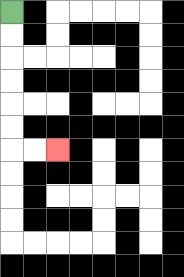{'start': '[0, 0]', 'end': '[2, 6]', 'path_directions': 'D,D,D,D,D,D,R,R', 'path_coordinates': '[[0, 0], [0, 1], [0, 2], [0, 3], [0, 4], [0, 5], [0, 6], [1, 6], [2, 6]]'}